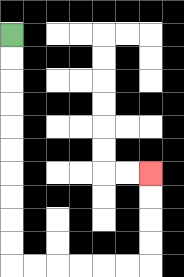{'start': '[0, 1]', 'end': '[6, 7]', 'path_directions': 'D,D,D,D,D,D,D,D,D,D,R,R,R,R,R,R,U,U,U,U', 'path_coordinates': '[[0, 1], [0, 2], [0, 3], [0, 4], [0, 5], [0, 6], [0, 7], [0, 8], [0, 9], [0, 10], [0, 11], [1, 11], [2, 11], [3, 11], [4, 11], [5, 11], [6, 11], [6, 10], [6, 9], [6, 8], [6, 7]]'}